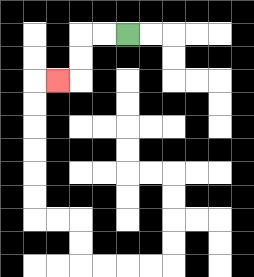{'start': '[5, 1]', 'end': '[2, 3]', 'path_directions': 'L,L,D,D,L', 'path_coordinates': '[[5, 1], [4, 1], [3, 1], [3, 2], [3, 3], [2, 3]]'}